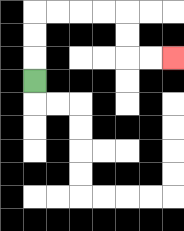{'start': '[1, 3]', 'end': '[7, 2]', 'path_directions': 'U,U,U,R,R,R,R,D,D,R,R', 'path_coordinates': '[[1, 3], [1, 2], [1, 1], [1, 0], [2, 0], [3, 0], [4, 0], [5, 0], [5, 1], [5, 2], [6, 2], [7, 2]]'}